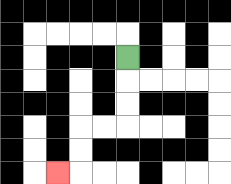{'start': '[5, 2]', 'end': '[2, 7]', 'path_directions': 'D,D,D,L,L,D,D,L', 'path_coordinates': '[[5, 2], [5, 3], [5, 4], [5, 5], [4, 5], [3, 5], [3, 6], [3, 7], [2, 7]]'}